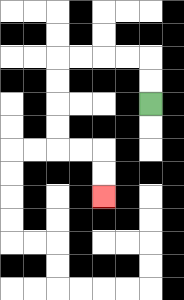{'start': '[6, 4]', 'end': '[4, 8]', 'path_directions': 'U,U,L,L,L,L,D,D,D,D,R,R,D,D', 'path_coordinates': '[[6, 4], [6, 3], [6, 2], [5, 2], [4, 2], [3, 2], [2, 2], [2, 3], [2, 4], [2, 5], [2, 6], [3, 6], [4, 6], [4, 7], [4, 8]]'}